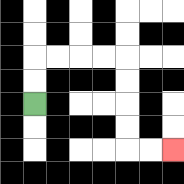{'start': '[1, 4]', 'end': '[7, 6]', 'path_directions': 'U,U,R,R,R,R,D,D,D,D,R,R', 'path_coordinates': '[[1, 4], [1, 3], [1, 2], [2, 2], [3, 2], [4, 2], [5, 2], [5, 3], [5, 4], [5, 5], [5, 6], [6, 6], [7, 6]]'}